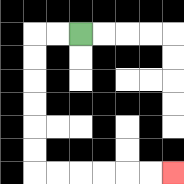{'start': '[3, 1]', 'end': '[7, 7]', 'path_directions': 'L,L,D,D,D,D,D,D,R,R,R,R,R,R', 'path_coordinates': '[[3, 1], [2, 1], [1, 1], [1, 2], [1, 3], [1, 4], [1, 5], [1, 6], [1, 7], [2, 7], [3, 7], [4, 7], [5, 7], [6, 7], [7, 7]]'}